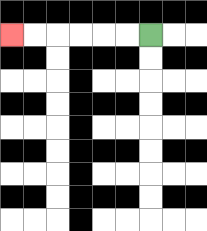{'start': '[6, 1]', 'end': '[0, 1]', 'path_directions': 'L,L,L,L,L,L', 'path_coordinates': '[[6, 1], [5, 1], [4, 1], [3, 1], [2, 1], [1, 1], [0, 1]]'}